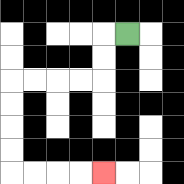{'start': '[5, 1]', 'end': '[4, 7]', 'path_directions': 'L,D,D,L,L,L,L,D,D,D,D,R,R,R,R', 'path_coordinates': '[[5, 1], [4, 1], [4, 2], [4, 3], [3, 3], [2, 3], [1, 3], [0, 3], [0, 4], [0, 5], [0, 6], [0, 7], [1, 7], [2, 7], [3, 7], [4, 7]]'}